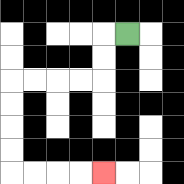{'start': '[5, 1]', 'end': '[4, 7]', 'path_directions': 'L,D,D,L,L,L,L,D,D,D,D,R,R,R,R', 'path_coordinates': '[[5, 1], [4, 1], [4, 2], [4, 3], [3, 3], [2, 3], [1, 3], [0, 3], [0, 4], [0, 5], [0, 6], [0, 7], [1, 7], [2, 7], [3, 7], [4, 7]]'}